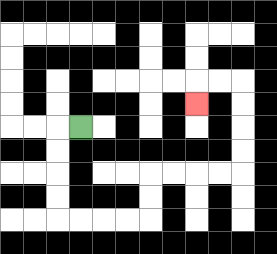{'start': '[3, 5]', 'end': '[8, 4]', 'path_directions': 'L,D,D,D,D,R,R,R,R,U,U,R,R,R,R,U,U,U,U,L,L,D', 'path_coordinates': '[[3, 5], [2, 5], [2, 6], [2, 7], [2, 8], [2, 9], [3, 9], [4, 9], [5, 9], [6, 9], [6, 8], [6, 7], [7, 7], [8, 7], [9, 7], [10, 7], [10, 6], [10, 5], [10, 4], [10, 3], [9, 3], [8, 3], [8, 4]]'}